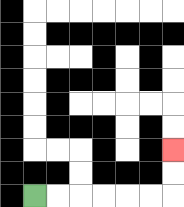{'start': '[1, 8]', 'end': '[7, 6]', 'path_directions': 'R,R,R,R,R,R,U,U', 'path_coordinates': '[[1, 8], [2, 8], [3, 8], [4, 8], [5, 8], [6, 8], [7, 8], [7, 7], [7, 6]]'}